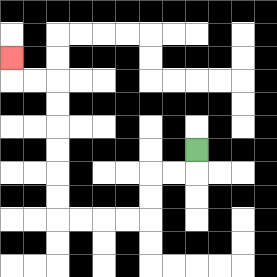{'start': '[8, 6]', 'end': '[0, 2]', 'path_directions': 'D,L,L,D,D,L,L,L,L,U,U,U,U,U,U,L,L,U', 'path_coordinates': '[[8, 6], [8, 7], [7, 7], [6, 7], [6, 8], [6, 9], [5, 9], [4, 9], [3, 9], [2, 9], [2, 8], [2, 7], [2, 6], [2, 5], [2, 4], [2, 3], [1, 3], [0, 3], [0, 2]]'}